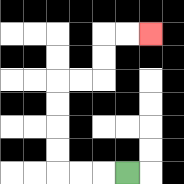{'start': '[5, 7]', 'end': '[6, 1]', 'path_directions': 'L,L,L,U,U,U,U,R,R,U,U,R,R', 'path_coordinates': '[[5, 7], [4, 7], [3, 7], [2, 7], [2, 6], [2, 5], [2, 4], [2, 3], [3, 3], [4, 3], [4, 2], [4, 1], [5, 1], [6, 1]]'}